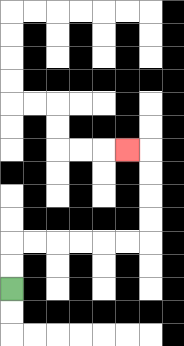{'start': '[0, 12]', 'end': '[5, 6]', 'path_directions': 'U,U,R,R,R,R,R,R,U,U,U,U,L', 'path_coordinates': '[[0, 12], [0, 11], [0, 10], [1, 10], [2, 10], [3, 10], [4, 10], [5, 10], [6, 10], [6, 9], [6, 8], [6, 7], [6, 6], [5, 6]]'}